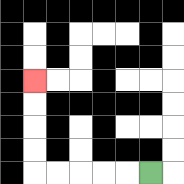{'start': '[6, 7]', 'end': '[1, 3]', 'path_directions': 'L,L,L,L,L,U,U,U,U', 'path_coordinates': '[[6, 7], [5, 7], [4, 7], [3, 7], [2, 7], [1, 7], [1, 6], [1, 5], [1, 4], [1, 3]]'}